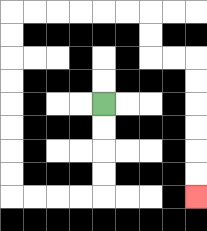{'start': '[4, 4]', 'end': '[8, 8]', 'path_directions': 'D,D,D,D,L,L,L,L,U,U,U,U,U,U,U,U,R,R,R,R,R,R,D,D,R,R,D,D,D,D,D,D', 'path_coordinates': '[[4, 4], [4, 5], [4, 6], [4, 7], [4, 8], [3, 8], [2, 8], [1, 8], [0, 8], [0, 7], [0, 6], [0, 5], [0, 4], [0, 3], [0, 2], [0, 1], [0, 0], [1, 0], [2, 0], [3, 0], [4, 0], [5, 0], [6, 0], [6, 1], [6, 2], [7, 2], [8, 2], [8, 3], [8, 4], [8, 5], [8, 6], [8, 7], [8, 8]]'}